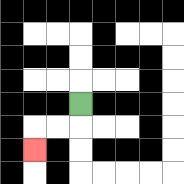{'start': '[3, 4]', 'end': '[1, 6]', 'path_directions': 'D,L,L,D', 'path_coordinates': '[[3, 4], [3, 5], [2, 5], [1, 5], [1, 6]]'}